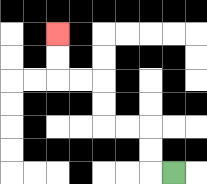{'start': '[7, 7]', 'end': '[2, 1]', 'path_directions': 'L,U,U,L,L,U,U,L,L,U,U', 'path_coordinates': '[[7, 7], [6, 7], [6, 6], [6, 5], [5, 5], [4, 5], [4, 4], [4, 3], [3, 3], [2, 3], [2, 2], [2, 1]]'}